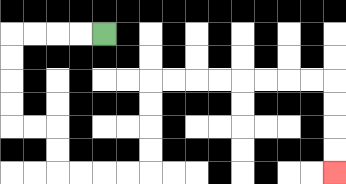{'start': '[4, 1]', 'end': '[14, 7]', 'path_directions': 'L,L,L,L,D,D,D,D,R,R,D,D,R,R,R,R,U,U,U,U,R,R,R,R,R,R,R,R,D,D,D,D', 'path_coordinates': '[[4, 1], [3, 1], [2, 1], [1, 1], [0, 1], [0, 2], [0, 3], [0, 4], [0, 5], [1, 5], [2, 5], [2, 6], [2, 7], [3, 7], [4, 7], [5, 7], [6, 7], [6, 6], [6, 5], [6, 4], [6, 3], [7, 3], [8, 3], [9, 3], [10, 3], [11, 3], [12, 3], [13, 3], [14, 3], [14, 4], [14, 5], [14, 6], [14, 7]]'}